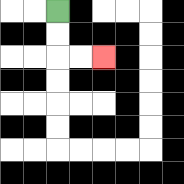{'start': '[2, 0]', 'end': '[4, 2]', 'path_directions': 'D,D,R,R', 'path_coordinates': '[[2, 0], [2, 1], [2, 2], [3, 2], [4, 2]]'}